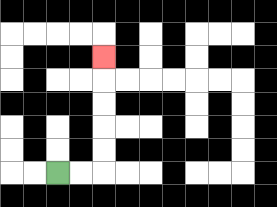{'start': '[2, 7]', 'end': '[4, 2]', 'path_directions': 'R,R,U,U,U,U,U', 'path_coordinates': '[[2, 7], [3, 7], [4, 7], [4, 6], [4, 5], [4, 4], [4, 3], [4, 2]]'}